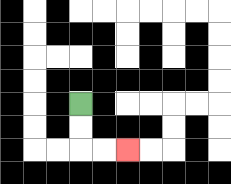{'start': '[3, 4]', 'end': '[5, 6]', 'path_directions': 'D,D,R,R', 'path_coordinates': '[[3, 4], [3, 5], [3, 6], [4, 6], [5, 6]]'}